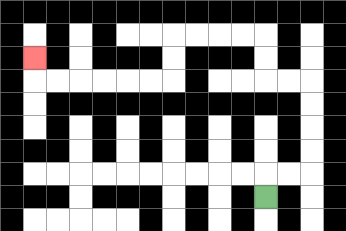{'start': '[11, 8]', 'end': '[1, 2]', 'path_directions': 'U,R,R,U,U,U,U,L,L,U,U,L,L,L,L,D,D,L,L,L,L,L,L,U', 'path_coordinates': '[[11, 8], [11, 7], [12, 7], [13, 7], [13, 6], [13, 5], [13, 4], [13, 3], [12, 3], [11, 3], [11, 2], [11, 1], [10, 1], [9, 1], [8, 1], [7, 1], [7, 2], [7, 3], [6, 3], [5, 3], [4, 3], [3, 3], [2, 3], [1, 3], [1, 2]]'}